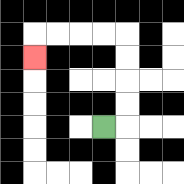{'start': '[4, 5]', 'end': '[1, 2]', 'path_directions': 'R,U,U,U,U,L,L,L,L,D', 'path_coordinates': '[[4, 5], [5, 5], [5, 4], [5, 3], [5, 2], [5, 1], [4, 1], [3, 1], [2, 1], [1, 1], [1, 2]]'}